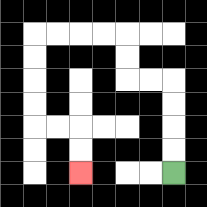{'start': '[7, 7]', 'end': '[3, 7]', 'path_directions': 'U,U,U,U,L,L,U,U,L,L,L,L,D,D,D,D,R,R,D,D', 'path_coordinates': '[[7, 7], [7, 6], [7, 5], [7, 4], [7, 3], [6, 3], [5, 3], [5, 2], [5, 1], [4, 1], [3, 1], [2, 1], [1, 1], [1, 2], [1, 3], [1, 4], [1, 5], [2, 5], [3, 5], [3, 6], [3, 7]]'}